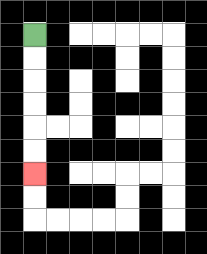{'start': '[1, 1]', 'end': '[1, 7]', 'path_directions': 'D,D,D,D,D,D', 'path_coordinates': '[[1, 1], [1, 2], [1, 3], [1, 4], [1, 5], [1, 6], [1, 7]]'}